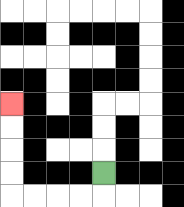{'start': '[4, 7]', 'end': '[0, 4]', 'path_directions': 'D,L,L,L,L,U,U,U,U', 'path_coordinates': '[[4, 7], [4, 8], [3, 8], [2, 8], [1, 8], [0, 8], [0, 7], [0, 6], [0, 5], [0, 4]]'}